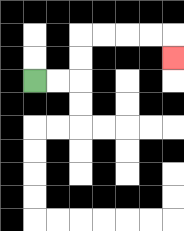{'start': '[1, 3]', 'end': '[7, 2]', 'path_directions': 'R,R,U,U,R,R,R,R,D', 'path_coordinates': '[[1, 3], [2, 3], [3, 3], [3, 2], [3, 1], [4, 1], [5, 1], [6, 1], [7, 1], [7, 2]]'}